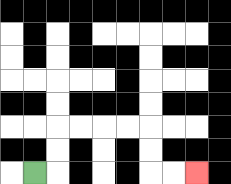{'start': '[1, 7]', 'end': '[8, 7]', 'path_directions': 'R,U,U,R,R,R,R,D,D,R,R', 'path_coordinates': '[[1, 7], [2, 7], [2, 6], [2, 5], [3, 5], [4, 5], [5, 5], [6, 5], [6, 6], [6, 7], [7, 7], [8, 7]]'}